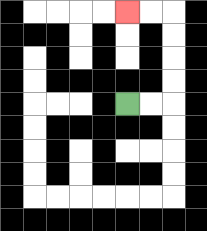{'start': '[5, 4]', 'end': '[5, 0]', 'path_directions': 'R,R,U,U,U,U,L,L', 'path_coordinates': '[[5, 4], [6, 4], [7, 4], [7, 3], [7, 2], [7, 1], [7, 0], [6, 0], [5, 0]]'}